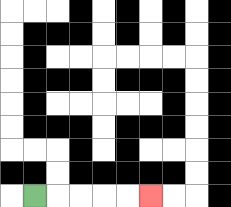{'start': '[1, 8]', 'end': '[6, 8]', 'path_directions': 'R,R,R,R,R', 'path_coordinates': '[[1, 8], [2, 8], [3, 8], [4, 8], [5, 8], [6, 8]]'}